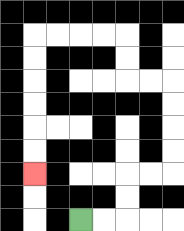{'start': '[3, 9]', 'end': '[1, 7]', 'path_directions': 'R,R,U,U,R,R,U,U,U,U,L,L,U,U,L,L,L,L,D,D,D,D,D,D', 'path_coordinates': '[[3, 9], [4, 9], [5, 9], [5, 8], [5, 7], [6, 7], [7, 7], [7, 6], [7, 5], [7, 4], [7, 3], [6, 3], [5, 3], [5, 2], [5, 1], [4, 1], [3, 1], [2, 1], [1, 1], [1, 2], [1, 3], [1, 4], [1, 5], [1, 6], [1, 7]]'}